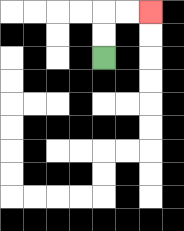{'start': '[4, 2]', 'end': '[6, 0]', 'path_directions': 'U,U,R,R', 'path_coordinates': '[[4, 2], [4, 1], [4, 0], [5, 0], [6, 0]]'}